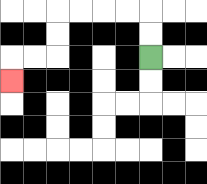{'start': '[6, 2]', 'end': '[0, 3]', 'path_directions': 'U,U,L,L,L,L,D,D,L,L,D', 'path_coordinates': '[[6, 2], [6, 1], [6, 0], [5, 0], [4, 0], [3, 0], [2, 0], [2, 1], [2, 2], [1, 2], [0, 2], [0, 3]]'}